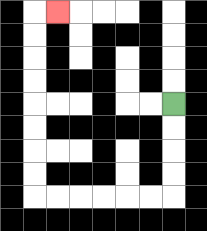{'start': '[7, 4]', 'end': '[2, 0]', 'path_directions': 'D,D,D,D,L,L,L,L,L,L,U,U,U,U,U,U,U,U,R', 'path_coordinates': '[[7, 4], [7, 5], [7, 6], [7, 7], [7, 8], [6, 8], [5, 8], [4, 8], [3, 8], [2, 8], [1, 8], [1, 7], [1, 6], [1, 5], [1, 4], [1, 3], [1, 2], [1, 1], [1, 0], [2, 0]]'}